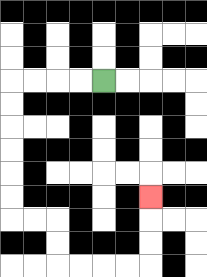{'start': '[4, 3]', 'end': '[6, 8]', 'path_directions': 'L,L,L,L,D,D,D,D,D,D,R,R,D,D,R,R,R,R,U,U,U', 'path_coordinates': '[[4, 3], [3, 3], [2, 3], [1, 3], [0, 3], [0, 4], [0, 5], [0, 6], [0, 7], [0, 8], [0, 9], [1, 9], [2, 9], [2, 10], [2, 11], [3, 11], [4, 11], [5, 11], [6, 11], [6, 10], [6, 9], [6, 8]]'}